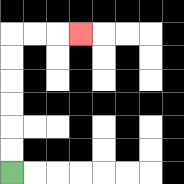{'start': '[0, 7]', 'end': '[3, 1]', 'path_directions': 'U,U,U,U,U,U,R,R,R', 'path_coordinates': '[[0, 7], [0, 6], [0, 5], [0, 4], [0, 3], [0, 2], [0, 1], [1, 1], [2, 1], [3, 1]]'}